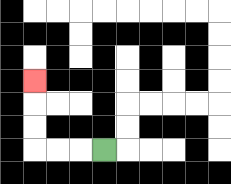{'start': '[4, 6]', 'end': '[1, 3]', 'path_directions': 'L,L,L,U,U,U', 'path_coordinates': '[[4, 6], [3, 6], [2, 6], [1, 6], [1, 5], [1, 4], [1, 3]]'}